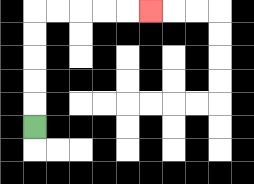{'start': '[1, 5]', 'end': '[6, 0]', 'path_directions': 'U,U,U,U,U,R,R,R,R,R', 'path_coordinates': '[[1, 5], [1, 4], [1, 3], [1, 2], [1, 1], [1, 0], [2, 0], [3, 0], [4, 0], [5, 0], [6, 0]]'}